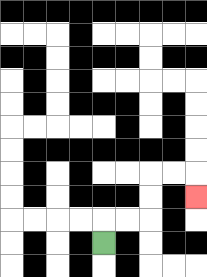{'start': '[4, 10]', 'end': '[8, 8]', 'path_directions': 'U,R,R,U,U,R,R,D', 'path_coordinates': '[[4, 10], [4, 9], [5, 9], [6, 9], [6, 8], [6, 7], [7, 7], [8, 7], [8, 8]]'}